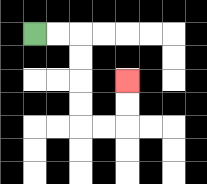{'start': '[1, 1]', 'end': '[5, 3]', 'path_directions': 'R,R,D,D,D,D,R,R,U,U', 'path_coordinates': '[[1, 1], [2, 1], [3, 1], [3, 2], [3, 3], [3, 4], [3, 5], [4, 5], [5, 5], [5, 4], [5, 3]]'}